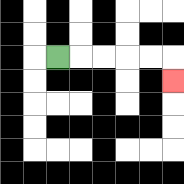{'start': '[2, 2]', 'end': '[7, 3]', 'path_directions': 'R,R,R,R,R,D', 'path_coordinates': '[[2, 2], [3, 2], [4, 2], [5, 2], [6, 2], [7, 2], [7, 3]]'}